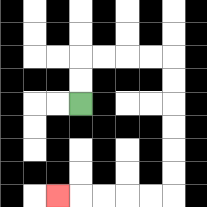{'start': '[3, 4]', 'end': '[2, 8]', 'path_directions': 'U,U,R,R,R,R,D,D,D,D,D,D,L,L,L,L,L', 'path_coordinates': '[[3, 4], [3, 3], [3, 2], [4, 2], [5, 2], [6, 2], [7, 2], [7, 3], [7, 4], [7, 5], [7, 6], [7, 7], [7, 8], [6, 8], [5, 8], [4, 8], [3, 8], [2, 8]]'}